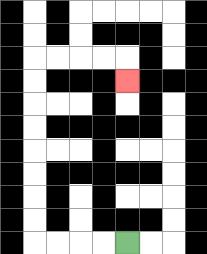{'start': '[5, 10]', 'end': '[5, 3]', 'path_directions': 'L,L,L,L,U,U,U,U,U,U,U,U,R,R,R,R,D', 'path_coordinates': '[[5, 10], [4, 10], [3, 10], [2, 10], [1, 10], [1, 9], [1, 8], [1, 7], [1, 6], [1, 5], [1, 4], [1, 3], [1, 2], [2, 2], [3, 2], [4, 2], [5, 2], [5, 3]]'}